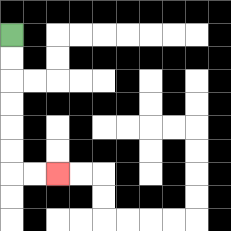{'start': '[0, 1]', 'end': '[2, 7]', 'path_directions': 'D,D,D,D,D,D,R,R', 'path_coordinates': '[[0, 1], [0, 2], [0, 3], [0, 4], [0, 5], [0, 6], [0, 7], [1, 7], [2, 7]]'}